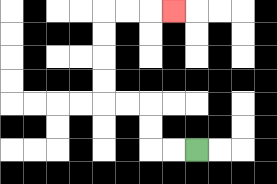{'start': '[8, 6]', 'end': '[7, 0]', 'path_directions': 'L,L,U,U,L,L,U,U,U,U,R,R,R', 'path_coordinates': '[[8, 6], [7, 6], [6, 6], [6, 5], [6, 4], [5, 4], [4, 4], [4, 3], [4, 2], [4, 1], [4, 0], [5, 0], [6, 0], [7, 0]]'}